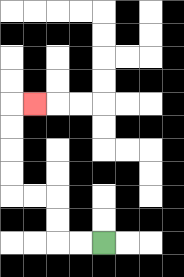{'start': '[4, 10]', 'end': '[1, 4]', 'path_directions': 'L,L,U,U,L,L,U,U,U,U,R', 'path_coordinates': '[[4, 10], [3, 10], [2, 10], [2, 9], [2, 8], [1, 8], [0, 8], [0, 7], [0, 6], [0, 5], [0, 4], [1, 4]]'}